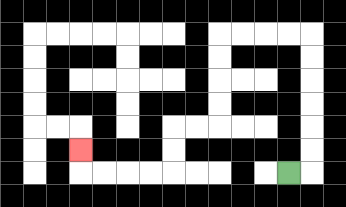{'start': '[12, 7]', 'end': '[3, 6]', 'path_directions': 'R,U,U,U,U,U,U,L,L,L,L,D,D,D,D,L,L,D,D,L,L,L,L,U', 'path_coordinates': '[[12, 7], [13, 7], [13, 6], [13, 5], [13, 4], [13, 3], [13, 2], [13, 1], [12, 1], [11, 1], [10, 1], [9, 1], [9, 2], [9, 3], [9, 4], [9, 5], [8, 5], [7, 5], [7, 6], [7, 7], [6, 7], [5, 7], [4, 7], [3, 7], [3, 6]]'}